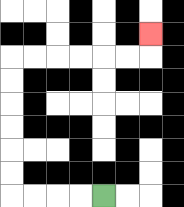{'start': '[4, 8]', 'end': '[6, 1]', 'path_directions': 'L,L,L,L,U,U,U,U,U,U,R,R,R,R,R,R,U', 'path_coordinates': '[[4, 8], [3, 8], [2, 8], [1, 8], [0, 8], [0, 7], [0, 6], [0, 5], [0, 4], [0, 3], [0, 2], [1, 2], [2, 2], [3, 2], [4, 2], [5, 2], [6, 2], [6, 1]]'}